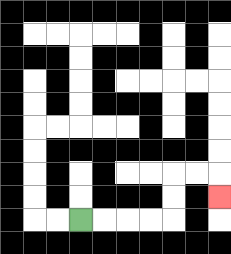{'start': '[3, 9]', 'end': '[9, 8]', 'path_directions': 'R,R,R,R,U,U,R,R,D', 'path_coordinates': '[[3, 9], [4, 9], [5, 9], [6, 9], [7, 9], [7, 8], [7, 7], [8, 7], [9, 7], [9, 8]]'}